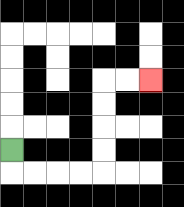{'start': '[0, 6]', 'end': '[6, 3]', 'path_directions': 'D,R,R,R,R,U,U,U,U,R,R', 'path_coordinates': '[[0, 6], [0, 7], [1, 7], [2, 7], [3, 7], [4, 7], [4, 6], [4, 5], [4, 4], [4, 3], [5, 3], [6, 3]]'}